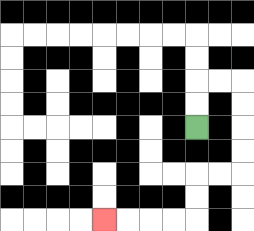{'start': '[8, 5]', 'end': '[4, 9]', 'path_directions': 'U,U,R,R,D,D,D,D,L,L,D,D,L,L,L,L', 'path_coordinates': '[[8, 5], [8, 4], [8, 3], [9, 3], [10, 3], [10, 4], [10, 5], [10, 6], [10, 7], [9, 7], [8, 7], [8, 8], [8, 9], [7, 9], [6, 9], [5, 9], [4, 9]]'}